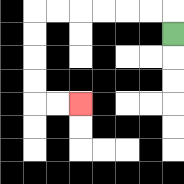{'start': '[7, 1]', 'end': '[3, 4]', 'path_directions': 'U,L,L,L,L,L,L,D,D,D,D,R,R', 'path_coordinates': '[[7, 1], [7, 0], [6, 0], [5, 0], [4, 0], [3, 0], [2, 0], [1, 0], [1, 1], [1, 2], [1, 3], [1, 4], [2, 4], [3, 4]]'}